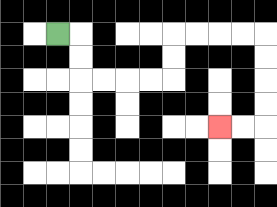{'start': '[2, 1]', 'end': '[9, 5]', 'path_directions': 'R,D,D,R,R,R,R,U,U,R,R,R,R,D,D,D,D,L,L', 'path_coordinates': '[[2, 1], [3, 1], [3, 2], [3, 3], [4, 3], [5, 3], [6, 3], [7, 3], [7, 2], [7, 1], [8, 1], [9, 1], [10, 1], [11, 1], [11, 2], [11, 3], [11, 4], [11, 5], [10, 5], [9, 5]]'}